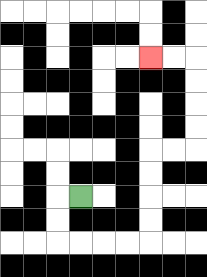{'start': '[3, 8]', 'end': '[6, 2]', 'path_directions': 'L,D,D,R,R,R,R,U,U,U,U,R,R,U,U,U,U,L,L', 'path_coordinates': '[[3, 8], [2, 8], [2, 9], [2, 10], [3, 10], [4, 10], [5, 10], [6, 10], [6, 9], [6, 8], [6, 7], [6, 6], [7, 6], [8, 6], [8, 5], [8, 4], [8, 3], [8, 2], [7, 2], [6, 2]]'}